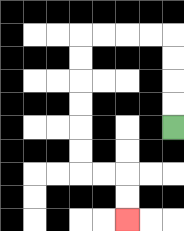{'start': '[7, 5]', 'end': '[5, 9]', 'path_directions': 'U,U,U,U,L,L,L,L,D,D,D,D,D,D,R,R,D,D', 'path_coordinates': '[[7, 5], [7, 4], [7, 3], [7, 2], [7, 1], [6, 1], [5, 1], [4, 1], [3, 1], [3, 2], [3, 3], [3, 4], [3, 5], [3, 6], [3, 7], [4, 7], [5, 7], [5, 8], [5, 9]]'}